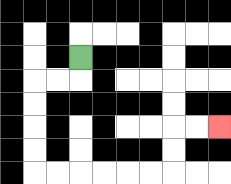{'start': '[3, 2]', 'end': '[9, 5]', 'path_directions': 'D,L,L,D,D,D,D,R,R,R,R,R,R,U,U,R,R', 'path_coordinates': '[[3, 2], [3, 3], [2, 3], [1, 3], [1, 4], [1, 5], [1, 6], [1, 7], [2, 7], [3, 7], [4, 7], [5, 7], [6, 7], [7, 7], [7, 6], [7, 5], [8, 5], [9, 5]]'}